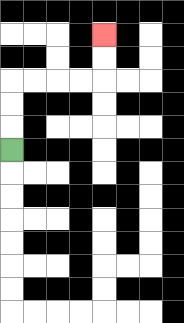{'start': '[0, 6]', 'end': '[4, 1]', 'path_directions': 'U,U,U,R,R,R,R,U,U', 'path_coordinates': '[[0, 6], [0, 5], [0, 4], [0, 3], [1, 3], [2, 3], [3, 3], [4, 3], [4, 2], [4, 1]]'}